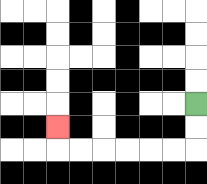{'start': '[8, 4]', 'end': '[2, 5]', 'path_directions': 'D,D,L,L,L,L,L,L,U', 'path_coordinates': '[[8, 4], [8, 5], [8, 6], [7, 6], [6, 6], [5, 6], [4, 6], [3, 6], [2, 6], [2, 5]]'}